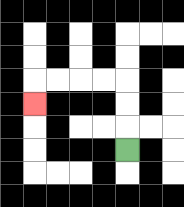{'start': '[5, 6]', 'end': '[1, 4]', 'path_directions': 'U,U,U,L,L,L,L,D', 'path_coordinates': '[[5, 6], [5, 5], [5, 4], [5, 3], [4, 3], [3, 3], [2, 3], [1, 3], [1, 4]]'}